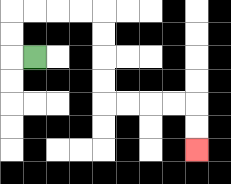{'start': '[1, 2]', 'end': '[8, 6]', 'path_directions': 'L,U,U,R,R,R,R,D,D,D,D,R,R,R,R,D,D', 'path_coordinates': '[[1, 2], [0, 2], [0, 1], [0, 0], [1, 0], [2, 0], [3, 0], [4, 0], [4, 1], [4, 2], [4, 3], [4, 4], [5, 4], [6, 4], [7, 4], [8, 4], [8, 5], [8, 6]]'}